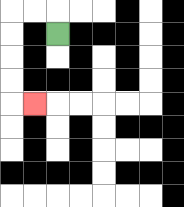{'start': '[2, 1]', 'end': '[1, 4]', 'path_directions': 'U,L,L,D,D,D,D,R', 'path_coordinates': '[[2, 1], [2, 0], [1, 0], [0, 0], [0, 1], [0, 2], [0, 3], [0, 4], [1, 4]]'}